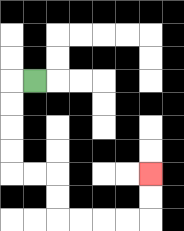{'start': '[1, 3]', 'end': '[6, 7]', 'path_directions': 'L,D,D,D,D,R,R,D,D,R,R,R,R,U,U', 'path_coordinates': '[[1, 3], [0, 3], [0, 4], [0, 5], [0, 6], [0, 7], [1, 7], [2, 7], [2, 8], [2, 9], [3, 9], [4, 9], [5, 9], [6, 9], [6, 8], [6, 7]]'}